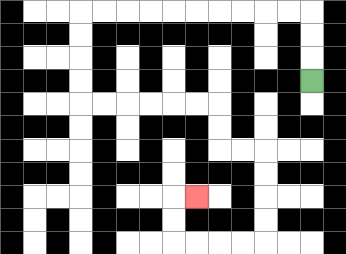{'start': '[13, 3]', 'end': '[8, 8]', 'path_directions': 'U,U,U,L,L,L,L,L,L,L,L,L,L,D,D,D,D,R,R,R,R,R,R,D,D,R,R,D,D,D,D,L,L,L,L,U,U,R', 'path_coordinates': '[[13, 3], [13, 2], [13, 1], [13, 0], [12, 0], [11, 0], [10, 0], [9, 0], [8, 0], [7, 0], [6, 0], [5, 0], [4, 0], [3, 0], [3, 1], [3, 2], [3, 3], [3, 4], [4, 4], [5, 4], [6, 4], [7, 4], [8, 4], [9, 4], [9, 5], [9, 6], [10, 6], [11, 6], [11, 7], [11, 8], [11, 9], [11, 10], [10, 10], [9, 10], [8, 10], [7, 10], [7, 9], [7, 8], [8, 8]]'}